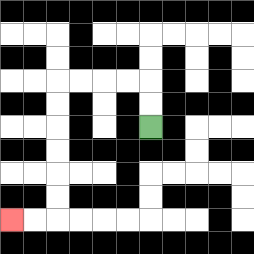{'start': '[6, 5]', 'end': '[0, 9]', 'path_directions': 'U,U,L,L,L,L,D,D,D,D,D,D,L,L', 'path_coordinates': '[[6, 5], [6, 4], [6, 3], [5, 3], [4, 3], [3, 3], [2, 3], [2, 4], [2, 5], [2, 6], [2, 7], [2, 8], [2, 9], [1, 9], [0, 9]]'}